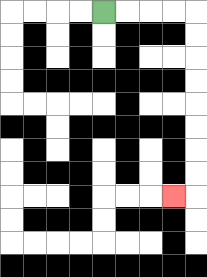{'start': '[4, 0]', 'end': '[7, 8]', 'path_directions': 'R,R,R,R,D,D,D,D,D,D,D,D,L', 'path_coordinates': '[[4, 0], [5, 0], [6, 0], [7, 0], [8, 0], [8, 1], [8, 2], [8, 3], [8, 4], [8, 5], [8, 6], [8, 7], [8, 8], [7, 8]]'}